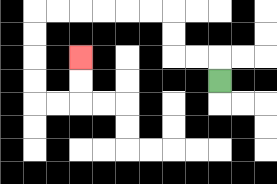{'start': '[9, 3]', 'end': '[3, 2]', 'path_directions': 'U,L,L,U,U,L,L,L,L,L,L,D,D,D,D,R,R,U,U', 'path_coordinates': '[[9, 3], [9, 2], [8, 2], [7, 2], [7, 1], [7, 0], [6, 0], [5, 0], [4, 0], [3, 0], [2, 0], [1, 0], [1, 1], [1, 2], [1, 3], [1, 4], [2, 4], [3, 4], [3, 3], [3, 2]]'}